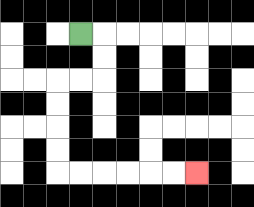{'start': '[3, 1]', 'end': '[8, 7]', 'path_directions': 'R,D,D,L,L,D,D,D,D,R,R,R,R,R,R', 'path_coordinates': '[[3, 1], [4, 1], [4, 2], [4, 3], [3, 3], [2, 3], [2, 4], [2, 5], [2, 6], [2, 7], [3, 7], [4, 7], [5, 7], [6, 7], [7, 7], [8, 7]]'}